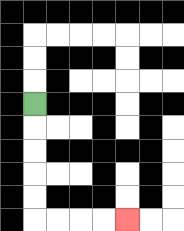{'start': '[1, 4]', 'end': '[5, 9]', 'path_directions': 'D,D,D,D,D,R,R,R,R', 'path_coordinates': '[[1, 4], [1, 5], [1, 6], [1, 7], [1, 8], [1, 9], [2, 9], [3, 9], [4, 9], [5, 9]]'}